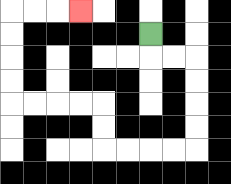{'start': '[6, 1]', 'end': '[3, 0]', 'path_directions': 'D,R,R,D,D,D,D,L,L,L,L,U,U,L,L,L,L,U,U,U,U,R,R,R', 'path_coordinates': '[[6, 1], [6, 2], [7, 2], [8, 2], [8, 3], [8, 4], [8, 5], [8, 6], [7, 6], [6, 6], [5, 6], [4, 6], [4, 5], [4, 4], [3, 4], [2, 4], [1, 4], [0, 4], [0, 3], [0, 2], [0, 1], [0, 0], [1, 0], [2, 0], [3, 0]]'}